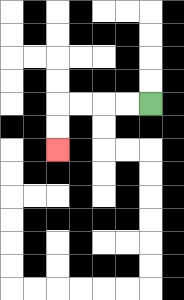{'start': '[6, 4]', 'end': '[2, 6]', 'path_directions': 'L,L,L,L,D,D', 'path_coordinates': '[[6, 4], [5, 4], [4, 4], [3, 4], [2, 4], [2, 5], [2, 6]]'}